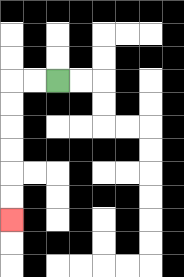{'start': '[2, 3]', 'end': '[0, 9]', 'path_directions': 'L,L,D,D,D,D,D,D', 'path_coordinates': '[[2, 3], [1, 3], [0, 3], [0, 4], [0, 5], [0, 6], [0, 7], [0, 8], [0, 9]]'}